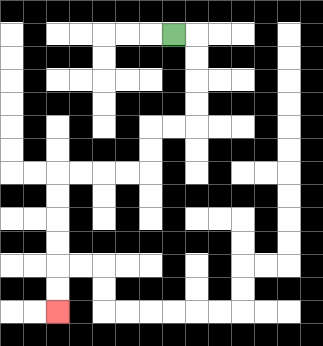{'start': '[7, 1]', 'end': '[2, 13]', 'path_directions': 'R,D,D,D,D,L,L,D,D,L,L,L,L,D,D,D,D,D,D', 'path_coordinates': '[[7, 1], [8, 1], [8, 2], [8, 3], [8, 4], [8, 5], [7, 5], [6, 5], [6, 6], [6, 7], [5, 7], [4, 7], [3, 7], [2, 7], [2, 8], [2, 9], [2, 10], [2, 11], [2, 12], [2, 13]]'}